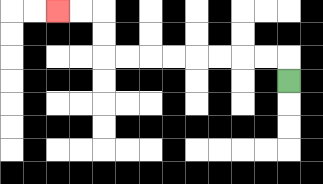{'start': '[12, 3]', 'end': '[2, 0]', 'path_directions': 'U,L,L,L,L,L,L,L,L,U,U,L,L', 'path_coordinates': '[[12, 3], [12, 2], [11, 2], [10, 2], [9, 2], [8, 2], [7, 2], [6, 2], [5, 2], [4, 2], [4, 1], [4, 0], [3, 0], [2, 0]]'}